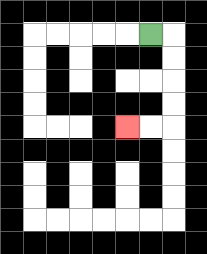{'start': '[6, 1]', 'end': '[5, 5]', 'path_directions': 'R,D,D,D,D,L,L', 'path_coordinates': '[[6, 1], [7, 1], [7, 2], [7, 3], [7, 4], [7, 5], [6, 5], [5, 5]]'}